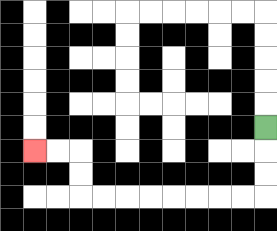{'start': '[11, 5]', 'end': '[1, 6]', 'path_directions': 'D,D,D,L,L,L,L,L,L,L,L,U,U,L,L', 'path_coordinates': '[[11, 5], [11, 6], [11, 7], [11, 8], [10, 8], [9, 8], [8, 8], [7, 8], [6, 8], [5, 8], [4, 8], [3, 8], [3, 7], [3, 6], [2, 6], [1, 6]]'}